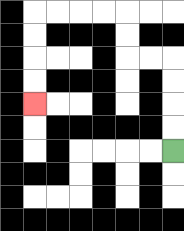{'start': '[7, 6]', 'end': '[1, 4]', 'path_directions': 'U,U,U,U,L,L,U,U,L,L,L,L,D,D,D,D', 'path_coordinates': '[[7, 6], [7, 5], [7, 4], [7, 3], [7, 2], [6, 2], [5, 2], [5, 1], [5, 0], [4, 0], [3, 0], [2, 0], [1, 0], [1, 1], [1, 2], [1, 3], [1, 4]]'}